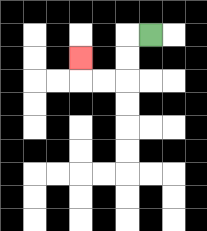{'start': '[6, 1]', 'end': '[3, 2]', 'path_directions': 'L,D,D,L,L,U', 'path_coordinates': '[[6, 1], [5, 1], [5, 2], [5, 3], [4, 3], [3, 3], [3, 2]]'}